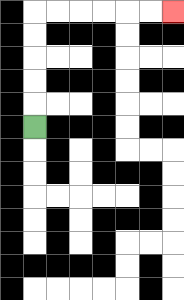{'start': '[1, 5]', 'end': '[7, 0]', 'path_directions': 'U,U,U,U,U,R,R,R,R,R,R', 'path_coordinates': '[[1, 5], [1, 4], [1, 3], [1, 2], [1, 1], [1, 0], [2, 0], [3, 0], [4, 0], [5, 0], [6, 0], [7, 0]]'}